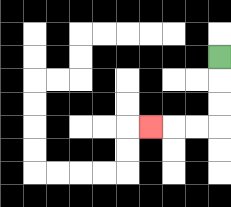{'start': '[9, 2]', 'end': '[6, 5]', 'path_directions': 'D,D,D,L,L,L', 'path_coordinates': '[[9, 2], [9, 3], [9, 4], [9, 5], [8, 5], [7, 5], [6, 5]]'}